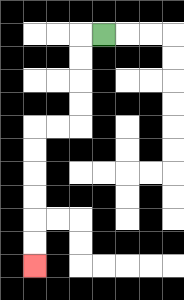{'start': '[4, 1]', 'end': '[1, 11]', 'path_directions': 'L,D,D,D,D,L,L,D,D,D,D,D,D', 'path_coordinates': '[[4, 1], [3, 1], [3, 2], [3, 3], [3, 4], [3, 5], [2, 5], [1, 5], [1, 6], [1, 7], [1, 8], [1, 9], [1, 10], [1, 11]]'}